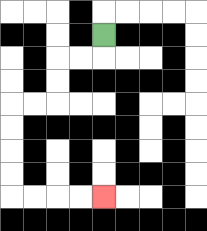{'start': '[4, 1]', 'end': '[4, 8]', 'path_directions': 'D,L,L,D,D,L,L,D,D,D,D,R,R,R,R', 'path_coordinates': '[[4, 1], [4, 2], [3, 2], [2, 2], [2, 3], [2, 4], [1, 4], [0, 4], [0, 5], [0, 6], [0, 7], [0, 8], [1, 8], [2, 8], [3, 8], [4, 8]]'}